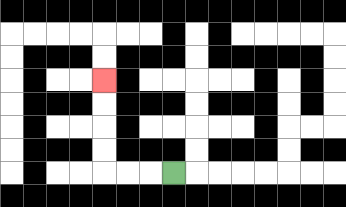{'start': '[7, 7]', 'end': '[4, 3]', 'path_directions': 'L,L,L,U,U,U,U', 'path_coordinates': '[[7, 7], [6, 7], [5, 7], [4, 7], [4, 6], [4, 5], [4, 4], [4, 3]]'}